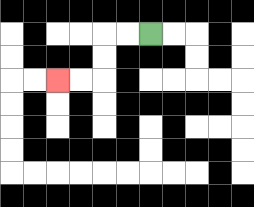{'start': '[6, 1]', 'end': '[2, 3]', 'path_directions': 'L,L,D,D,L,L', 'path_coordinates': '[[6, 1], [5, 1], [4, 1], [4, 2], [4, 3], [3, 3], [2, 3]]'}